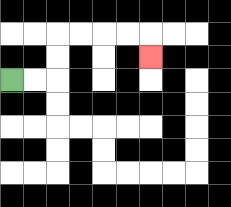{'start': '[0, 3]', 'end': '[6, 2]', 'path_directions': 'R,R,U,U,R,R,R,R,D', 'path_coordinates': '[[0, 3], [1, 3], [2, 3], [2, 2], [2, 1], [3, 1], [4, 1], [5, 1], [6, 1], [6, 2]]'}